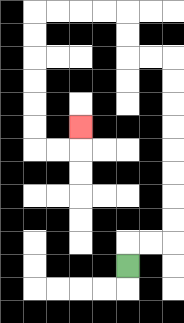{'start': '[5, 11]', 'end': '[3, 5]', 'path_directions': 'U,R,R,U,U,U,U,U,U,U,U,L,L,U,U,L,L,L,L,D,D,D,D,D,D,R,R,U', 'path_coordinates': '[[5, 11], [5, 10], [6, 10], [7, 10], [7, 9], [7, 8], [7, 7], [7, 6], [7, 5], [7, 4], [7, 3], [7, 2], [6, 2], [5, 2], [5, 1], [5, 0], [4, 0], [3, 0], [2, 0], [1, 0], [1, 1], [1, 2], [1, 3], [1, 4], [1, 5], [1, 6], [2, 6], [3, 6], [3, 5]]'}